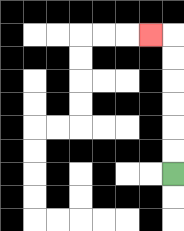{'start': '[7, 7]', 'end': '[6, 1]', 'path_directions': 'U,U,U,U,U,U,L', 'path_coordinates': '[[7, 7], [7, 6], [7, 5], [7, 4], [7, 3], [7, 2], [7, 1], [6, 1]]'}